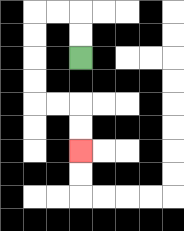{'start': '[3, 2]', 'end': '[3, 6]', 'path_directions': 'U,U,L,L,D,D,D,D,R,R,D,D', 'path_coordinates': '[[3, 2], [3, 1], [3, 0], [2, 0], [1, 0], [1, 1], [1, 2], [1, 3], [1, 4], [2, 4], [3, 4], [3, 5], [3, 6]]'}